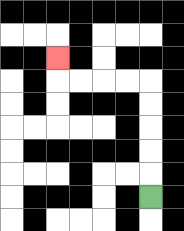{'start': '[6, 8]', 'end': '[2, 2]', 'path_directions': 'U,U,U,U,U,L,L,L,L,U', 'path_coordinates': '[[6, 8], [6, 7], [6, 6], [6, 5], [6, 4], [6, 3], [5, 3], [4, 3], [3, 3], [2, 3], [2, 2]]'}